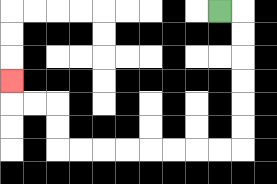{'start': '[9, 0]', 'end': '[0, 3]', 'path_directions': 'R,D,D,D,D,D,D,L,L,L,L,L,L,L,L,U,U,L,L,U', 'path_coordinates': '[[9, 0], [10, 0], [10, 1], [10, 2], [10, 3], [10, 4], [10, 5], [10, 6], [9, 6], [8, 6], [7, 6], [6, 6], [5, 6], [4, 6], [3, 6], [2, 6], [2, 5], [2, 4], [1, 4], [0, 4], [0, 3]]'}